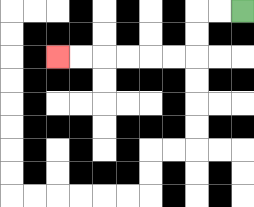{'start': '[10, 0]', 'end': '[2, 2]', 'path_directions': 'L,L,D,D,L,L,L,L,L,L', 'path_coordinates': '[[10, 0], [9, 0], [8, 0], [8, 1], [8, 2], [7, 2], [6, 2], [5, 2], [4, 2], [3, 2], [2, 2]]'}